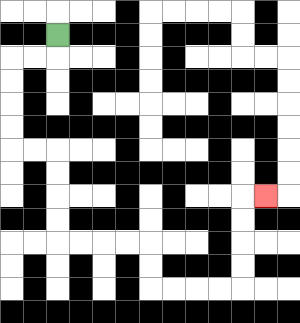{'start': '[2, 1]', 'end': '[11, 8]', 'path_directions': 'D,L,L,D,D,D,D,R,R,D,D,D,D,R,R,R,R,D,D,R,R,R,R,U,U,U,U,R', 'path_coordinates': '[[2, 1], [2, 2], [1, 2], [0, 2], [0, 3], [0, 4], [0, 5], [0, 6], [1, 6], [2, 6], [2, 7], [2, 8], [2, 9], [2, 10], [3, 10], [4, 10], [5, 10], [6, 10], [6, 11], [6, 12], [7, 12], [8, 12], [9, 12], [10, 12], [10, 11], [10, 10], [10, 9], [10, 8], [11, 8]]'}